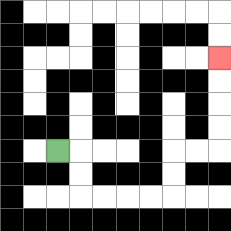{'start': '[2, 6]', 'end': '[9, 2]', 'path_directions': 'R,D,D,R,R,R,R,U,U,R,R,U,U,U,U', 'path_coordinates': '[[2, 6], [3, 6], [3, 7], [3, 8], [4, 8], [5, 8], [6, 8], [7, 8], [7, 7], [7, 6], [8, 6], [9, 6], [9, 5], [9, 4], [9, 3], [9, 2]]'}